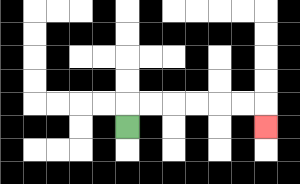{'start': '[5, 5]', 'end': '[11, 5]', 'path_directions': 'U,R,R,R,R,R,R,D', 'path_coordinates': '[[5, 5], [5, 4], [6, 4], [7, 4], [8, 4], [9, 4], [10, 4], [11, 4], [11, 5]]'}